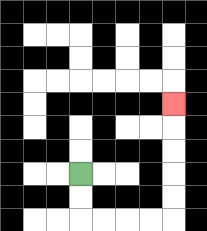{'start': '[3, 7]', 'end': '[7, 4]', 'path_directions': 'D,D,R,R,R,R,U,U,U,U,U', 'path_coordinates': '[[3, 7], [3, 8], [3, 9], [4, 9], [5, 9], [6, 9], [7, 9], [7, 8], [7, 7], [7, 6], [7, 5], [7, 4]]'}